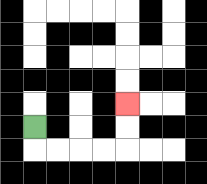{'start': '[1, 5]', 'end': '[5, 4]', 'path_directions': 'D,R,R,R,R,U,U', 'path_coordinates': '[[1, 5], [1, 6], [2, 6], [3, 6], [4, 6], [5, 6], [5, 5], [5, 4]]'}